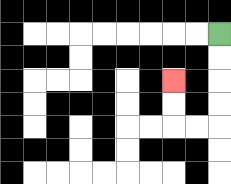{'start': '[9, 1]', 'end': '[7, 3]', 'path_directions': 'D,D,D,D,L,L,U,U', 'path_coordinates': '[[9, 1], [9, 2], [9, 3], [9, 4], [9, 5], [8, 5], [7, 5], [7, 4], [7, 3]]'}